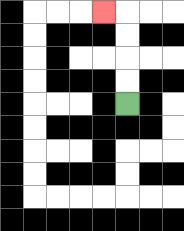{'start': '[5, 4]', 'end': '[4, 0]', 'path_directions': 'U,U,U,U,L', 'path_coordinates': '[[5, 4], [5, 3], [5, 2], [5, 1], [5, 0], [4, 0]]'}